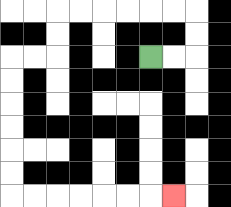{'start': '[6, 2]', 'end': '[7, 8]', 'path_directions': 'R,R,U,U,L,L,L,L,L,L,D,D,L,L,D,D,D,D,D,D,R,R,R,R,R,R,R', 'path_coordinates': '[[6, 2], [7, 2], [8, 2], [8, 1], [8, 0], [7, 0], [6, 0], [5, 0], [4, 0], [3, 0], [2, 0], [2, 1], [2, 2], [1, 2], [0, 2], [0, 3], [0, 4], [0, 5], [0, 6], [0, 7], [0, 8], [1, 8], [2, 8], [3, 8], [4, 8], [5, 8], [6, 8], [7, 8]]'}